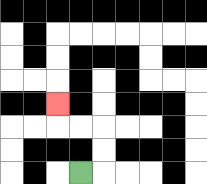{'start': '[3, 7]', 'end': '[2, 4]', 'path_directions': 'R,U,U,L,L,U', 'path_coordinates': '[[3, 7], [4, 7], [4, 6], [4, 5], [3, 5], [2, 5], [2, 4]]'}